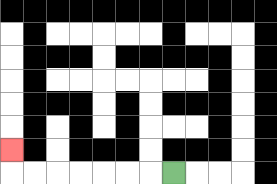{'start': '[7, 7]', 'end': '[0, 6]', 'path_directions': 'L,L,L,L,L,L,L,U', 'path_coordinates': '[[7, 7], [6, 7], [5, 7], [4, 7], [3, 7], [2, 7], [1, 7], [0, 7], [0, 6]]'}